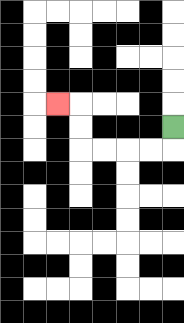{'start': '[7, 5]', 'end': '[2, 4]', 'path_directions': 'D,L,L,L,L,U,U,L', 'path_coordinates': '[[7, 5], [7, 6], [6, 6], [5, 6], [4, 6], [3, 6], [3, 5], [3, 4], [2, 4]]'}